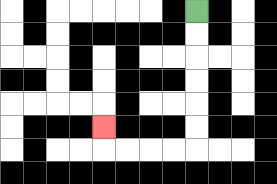{'start': '[8, 0]', 'end': '[4, 5]', 'path_directions': 'D,D,D,D,D,D,L,L,L,L,U', 'path_coordinates': '[[8, 0], [8, 1], [8, 2], [8, 3], [8, 4], [8, 5], [8, 6], [7, 6], [6, 6], [5, 6], [4, 6], [4, 5]]'}